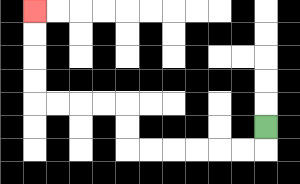{'start': '[11, 5]', 'end': '[1, 0]', 'path_directions': 'D,L,L,L,L,L,L,U,U,L,L,L,L,U,U,U,U', 'path_coordinates': '[[11, 5], [11, 6], [10, 6], [9, 6], [8, 6], [7, 6], [6, 6], [5, 6], [5, 5], [5, 4], [4, 4], [3, 4], [2, 4], [1, 4], [1, 3], [1, 2], [1, 1], [1, 0]]'}